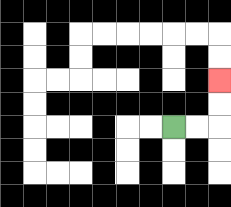{'start': '[7, 5]', 'end': '[9, 3]', 'path_directions': 'R,R,U,U', 'path_coordinates': '[[7, 5], [8, 5], [9, 5], [9, 4], [9, 3]]'}